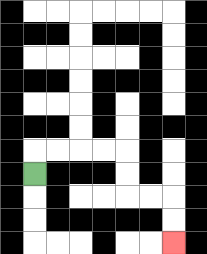{'start': '[1, 7]', 'end': '[7, 10]', 'path_directions': 'U,R,R,R,R,D,D,R,R,D,D', 'path_coordinates': '[[1, 7], [1, 6], [2, 6], [3, 6], [4, 6], [5, 6], [5, 7], [5, 8], [6, 8], [7, 8], [7, 9], [7, 10]]'}